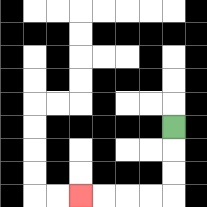{'start': '[7, 5]', 'end': '[3, 8]', 'path_directions': 'D,D,D,L,L,L,L', 'path_coordinates': '[[7, 5], [7, 6], [7, 7], [7, 8], [6, 8], [5, 8], [4, 8], [3, 8]]'}